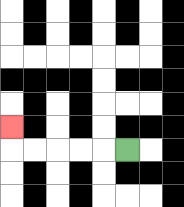{'start': '[5, 6]', 'end': '[0, 5]', 'path_directions': 'L,L,L,L,L,U', 'path_coordinates': '[[5, 6], [4, 6], [3, 6], [2, 6], [1, 6], [0, 6], [0, 5]]'}